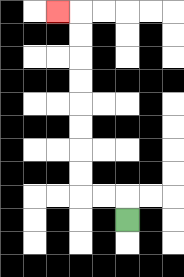{'start': '[5, 9]', 'end': '[2, 0]', 'path_directions': 'U,L,L,U,U,U,U,U,U,U,U,L', 'path_coordinates': '[[5, 9], [5, 8], [4, 8], [3, 8], [3, 7], [3, 6], [3, 5], [3, 4], [3, 3], [3, 2], [3, 1], [3, 0], [2, 0]]'}